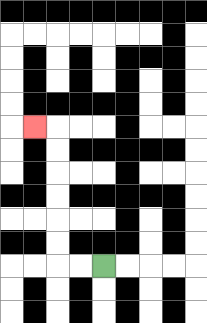{'start': '[4, 11]', 'end': '[1, 5]', 'path_directions': 'L,L,U,U,U,U,U,U,L', 'path_coordinates': '[[4, 11], [3, 11], [2, 11], [2, 10], [2, 9], [2, 8], [2, 7], [2, 6], [2, 5], [1, 5]]'}